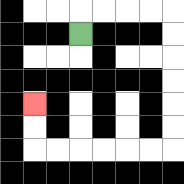{'start': '[3, 1]', 'end': '[1, 4]', 'path_directions': 'U,R,R,R,R,D,D,D,D,D,D,L,L,L,L,L,L,U,U', 'path_coordinates': '[[3, 1], [3, 0], [4, 0], [5, 0], [6, 0], [7, 0], [7, 1], [7, 2], [7, 3], [7, 4], [7, 5], [7, 6], [6, 6], [5, 6], [4, 6], [3, 6], [2, 6], [1, 6], [1, 5], [1, 4]]'}